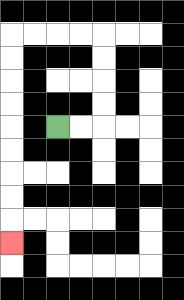{'start': '[2, 5]', 'end': '[0, 10]', 'path_directions': 'R,R,U,U,U,U,L,L,L,L,D,D,D,D,D,D,D,D,D', 'path_coordinates': '[[2, 5], [3, 5], [4, 5], [4, 4], [4, 3], [4, 2], [4, 1], [3, 1], [2, 1], [1, 1], [0, 1], [0, 2], [0, 3], [0, 4], [0, 5], [0, 6], [0, 7], [0, 8], [0, 9], [0, 10]]'}